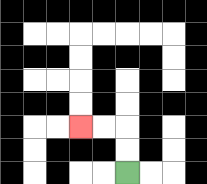{'start': '[5, 7]', 'end': '[3, 5]', 'path_directions': 'U,U,L,L', 'path_coordinates': '[[5, 7], [5, 6], [5, 5], [4, 5], [3, 5]]'}